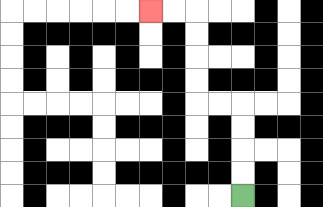{'start': '[10, 8]', 'end': '[6, 0]', 'path_directions': 'U,U,U,U,L,L,U,U,U,U,L,L', 'path_coordinates': '[[10, 8], [10, 7], [10, 6], [10, 5], [10, 4], [9, 4], [8, 4], [8, 3], [8, 2], [8, 1], [8, 0], [7, 0], [6, 0]]'}